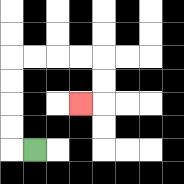{'start': '[1, 6]', 'end': '[3, 4]', 'path_directions': 'L,U,U,U,U,R,R,R,R,D,D,L', 'path_coordinates': '[[1, 6], [0, 6], [0, 5], [0, 4], [0, 3], [0, 2], [1, 2], [2, 2], [3, 2], [4, 2], [4, 3], [4, 4], [3, 4]]'}